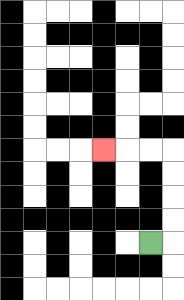{'start': '[6, 10]', 'end': '[4, 6]', 'path_directions': 'R,U,U,U,U,L,L,L', 'path_coordinates': '[[6, 10], [7, 10], [7, 9], [7, 8], [7, 7], [7, 6], [6, 6], [5, 6], [4, 6]]'}